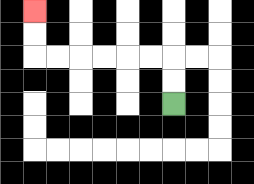{'start': '[7, 4]', 'end': '[1, 0]', 'path_directions': 'U,U,L,L,L,L,L,L,U,U', 'path_coordinates': '[[7, 4], [7, 3], [7, 2], [6, 2], [5, 2], [4, 2], [3, 2], [2, 2], [1, 2], [1, 1], [1, 0]]'}